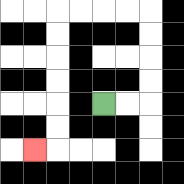{'start': '[4, 4]', 'end': '[1, 6]', 'path_directions': 'R,R,U,U,U,U,L,L,L,L,D,D,D,D,D,D,L', 'path_coordinates': '[[4, 4], [5, 4], [6, 4], [6, 3], [6, 2], [6, 1], [6, 0], [5, 0], [4, 0], [3, 0], [2, 0], [2, 1], [2, 2], [2, 3], [2, 4], [2, 5], [2, 6], [1, 6]]'}